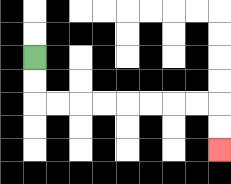{'start': '[1, 2]', 'end': '[9, 6]', 'path_directions': 'D,D,R,R,R,R,R,R,R,R,D,D', 'path_coordinates': '[[1, 2], [1, 3], [1, 4], [2, 4], [3, 4], [4, 4], [5, 4], [6, 4], [7, 4], [8, 4], [9, 4], [9, 5], [9, 6]]'}